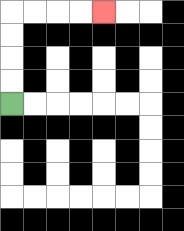{'start': '[0, 4]', 'end': '[4, 0]', 'path_directions': 'U,U,U,U,R,R,R,R', 'path_coordinates': '[[0, 4], [0, 3], [0, 2], [0, 1], [0, 0], [1, 0], [2, 0], [3, 0], [4, 0]]'}